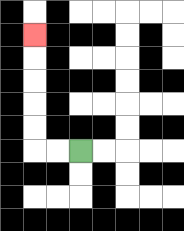{'start': '[3, 6]', 'end': '[1, 1]', 'path_directions': 'L,L,U,U,U,U,U', 'path_coordinates': '[[3, 6], [2, 6], [1, 6], [1, 5], [1, 4], [1, 3], [1, 2], [1, 1]]'}